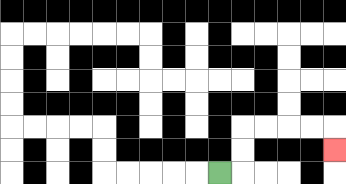{'start': '[9, 7]', 'end': '[14, 6]', 'path_directions': 'R,U,U,R,R,R,R,D', 'path_coordinates': '[[9, 7], [10, 7], [10, 6], [10, 5], [11, 5], [12, 5], [13, 5], [14, 5], [14, 6]]'}